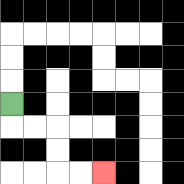{'start': '[0, 4]', 'end': '[4, 7]', 'path_directions': 'D,R,R,D,D,R,R', 'path_coordinates': '[[0, 4], [0, 5], [1, 5], [2, 5], [2, 6], [2, 7], [3, 7], [4, 7]]'}